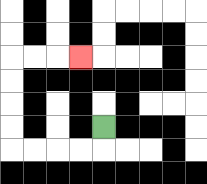{'start': '[4, 5]', 'end': '[3, 2]', 'path_directions': 'D,L,L,L,L,U,U,U,U,R,R,R', 'path_coordinates': '[[4, 5], [4, 6], [3, 6], [2, 6], [1, 6], [0, 6], [0, 5], [0, 4], [0, 3], [0, 2], [1, 2], [2, 2], [3, 2]]'}